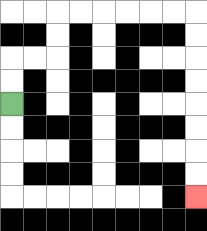{'start': '[0, 4]', 'end': '[8, 8]', 'path_directions': 'U,U,R,R,U,U,R,R,R,R,R,R,D,D,D,D,D,D,D,D', 'path_coordinates': '[[0, 4], [0, 3], [0, 2], [1, 2], [2, 2], [2, 1], [2, 0], [3, 0], [4, 0], [5, 0], [6, 0], [7, 0], [8, 0], [8, 1], [8, 2], [8, 3], [8, 4], [8, 5], [8, 6], [8, 7], [8, 8]]'}